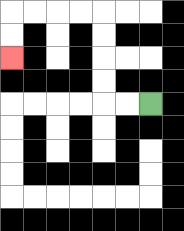{'start': '[6, 4]', 'end': '[0, 2]', 'path_directions': 'L,L,U,U,U,U,L,L,L,L,D,D', 'path_coordinates': '[[6, 4], [5, 4], [4, 4], [4, 3], [4, 2], [4, 1], [4, 0], [3, 0], [2, 0], [1, 0], [0, 0], [0, 1], [0, 2]]'}